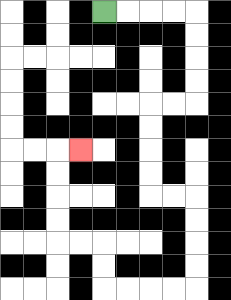{'start': '[4, 0]', 'end': '[3, 6]', 'path_directions': 'R,R,R,R,D,D,D,D,L,L,D,D,D,D,R,R,D,D,D,D,L,L,L,L,U,U,L,L,U,U,U,U,R', 'path_coordinates': '[[4, 0], [5, 0], [6, 0], [7, 0], [8, 0], [8, 1], [8, 2], [8, 3], [8, 4], [7, 4], [6, 4], [6, 5], [6, 6], [6, 7], [6, 8], [7, 8], [8, 8], [8, 9], [8, 10], [8, 11], [8, 12], [7, 12], [6, 12], [5, 12], [4, 12], [4, 11], [4, 10], [3, 10], [2, 10], [2, 9], [2, 8], [2, 7], [2, 6], [3, 6]]'}